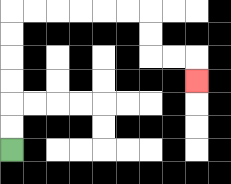{'start': '[0, 6]', 'end': '[8, 3]', 'path_directions': 'U,U,U,U,U,U,R,R,R,R,R,R,D,D,R,R,D', 'path_coordinates': '[[0, 6], [0, 5], [0, 4], [0, 3], [0, 2], [0, 1], [0, 0], [1, 0], [2, 0], [3, 0], [4, 0], [5, 0], [6, 0], [6, 1], [6, 2], [7, 2], [8, 2], [8, 3]]'}